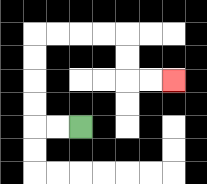{'start': '[3, 5]', 'end': '[7, 3]', 'path_directions': 'L,L,U,U,U,U,R,R,R,R,D,D,R,R', 'path_coordinates': '[[3, 5], [2, 5], [1, 5], [1, 4], [1, 3], [1, 2], [1, 1], [2, 1], [3, 1], [4, 1], [5, 1], [5, 2], [5, 3], [6, 3], [7, 3]]'}